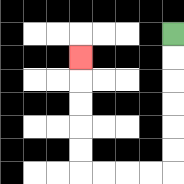{'start': '[7, 1]', 'end': '[3, 2]', 'path_directions': 'D,D,D,D,D,D,L,L,L,L,U,U,U,U,U', 'path_coordinates': '[[7, 1], [7, 2], [7, 3], [7, 4], [7, 5], [7, 6], [7, 7], [6, 7], [5, 7], [4, 7], [3, 7], [3, 6], [3, 5], [3, 4], [3, 3], [3, 2]]'}